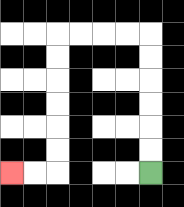{'start': '[6, 7]', 'end': '[0, 7]', 'path_directions': 'U,U,U,U,U,U,L,L,L,L,D,D,D,D,D,D,L,L', 'path_coordinates': '[[6, 7], [6, 6], [6, 5], [6, 4], [6, 3], [6, 2], [6, 1], [5, 1], [4, 1], [3, 1], [2, 1], [2, 2], [2, 3], [2, 4], [2, 5], [2, 6], [2, 7], [1, 7], [0, 7]]'}